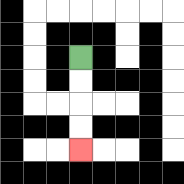{'start': '[3, 2]', 'end': '[3, 6]', 'path_directions': 'D,D,D,D', 'path_coordinates': '[[3, 2], [3, 3], [3, 4], [3, 5], [3, 6]]'}